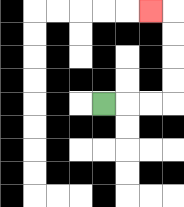{'start': '[4, 4]', 'end': '[6, 0]', 'path_directions': 'R,R,R,U,U,U,U,L', 'path_coordinates': '[[4, 4], [5, 4], [6, 4], [7, 4], [7, 3], [7, 2], [7, 1], [7, 0], [6, 0]]'}